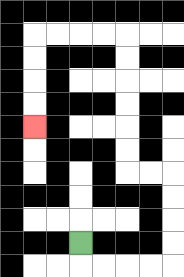{'start': '[3, 10]', 'end': '[1, 5]', 'path_directions': 'D,R,R,R,R,U,U,U,U,L,L,U,U,U,U,U,U,L,L,L,L,D,D,D,D', 'path_coordinates': '[[3, 10], [3, 11], [4, 11], [5, 11], [6, 11], [7, 11], [7, 10], [7, 9], [7, 8], [7, 7], [6, 7], [5, 7], [5, 6], [5, 5], [5, 4], [5, 3], [5, 2], [5, 1], [4, 1], [3, 1], [2, 1], [1, 1], [1, 2], [1, 3], [1, 4], [1, 5]]'}